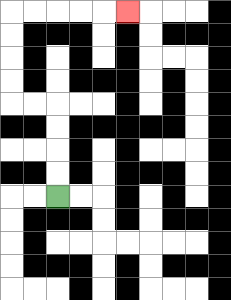{'start': '[2, 8]', 'end': '[5, 0]', 'path_directions': 'U,U,U,U,L,L,U,U,U,U,R,R,R,R,R', 'path_coordinates': '[[2, 8], [2, 7], [2, 6], [2, 5], [2, 4], [1, 4], [0, 4], [0, 3], [0, 2], [0, 1], [0, 0], [1, 0], [2, 0], [3, 0], [4, 0], [5, 0]]'}